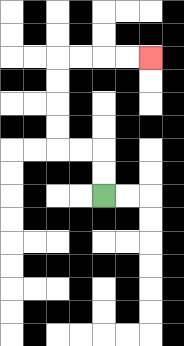{'start': '[4, 8]', 'end': '[6, 2]', 'path_directions': 'U,U,L,L,U,U,U,U,R,R,R,R', 'path_coordinates': '[[4, 8], [4, 7], [4, 6], [3, 6], [2, 6], [2, 5], [2, 4], [2, 3], [2, 2], [3, 2], [4, 2], [5, 2], [6, 2]]'}